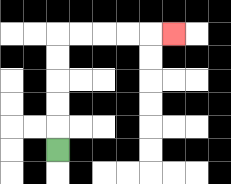{'start': '[2, 6]', 'end': '[7, 1]', 'path_directions': 'U,U,U,U,U,R,R,R,R,R', 'path_coordinates': '[[2, 6], [2, 5], [2, 4], [2, 3], [2, 2], [2, 1], [3, 1], [4, 1], [5, 1], [6, 1], [7, 1]]'}